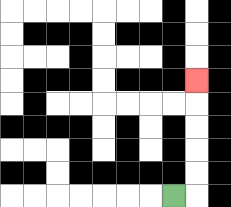{'start': '[7, 8]', 'end': '[8, 3]', 'path_directions': 'R,U,U,U,U,U', 'path_coordinates': '[[7, 8], [8, 8], [8, 7], [8, 6], [8, 5], [8, 4], [8, 3]]'}